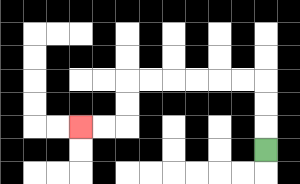{'start': '[11, 6]', 'end': '[3, 5]', 'path_directions': 'U,U,U,L,L,L,L,L,L,D,D,L,L', 'path_coordinates': '[[11, 6], [11, 5], [11, 4], [11, 3], [10, 3], [9, 3], [8, 3], [7, 3], [6, 3], [5, 3], [5, 4], [5, 5], [4, 5], [3, 5]]'}